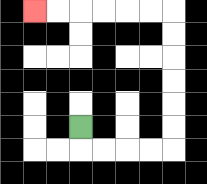{'start': '[3, 5]', 'end': '[1, 0]', 'path_directions': 'D,R,R,R,R,U,U,U,U,U,U,L,L,L,L,L,L', 'path_coordinates': '[[3, 5], [3, 6], [4, 6], [5, 6], [6, 6], [7, 6], [7, 5], [7, 4], [7, 3], [7, 2], [7, 1], [7, 0], [6, 0], [5, 0], [4, 0], [3, 0], [2, 0], [1, 0]]'}